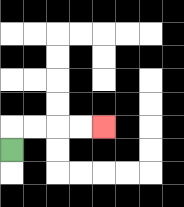{'start': '[0, 6]', 'end': '[4, 5]', 'path_directions': 'U,R,R,R,R', 'path_coordinates': '[[0, 6], [0, 5], [1, 5], [2, 5], [3, 5], [4, 5]]'}